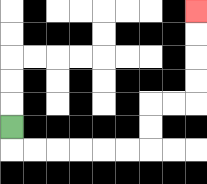{'start': '[0, 5]', 'end': '[8, 0]', 'path_directions': 'D,R,R,R,R,R,R,U,U,R,R,U,U,U,U', 'path_coordinates': '[[0, 5], [0, 6], [1, 6], [2, 6], [3, 6], [4, 6], [5, 6], [6, 6], [6, 5], [6, 4], [7, 4], [8, 4], [8, 3], [8, 2], [8, 1], [8, 0]]'}